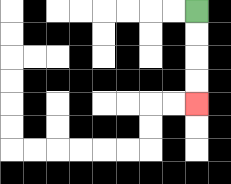{'start': '[8, 0]', 'end': '[8, 4]', 'path_directions': 'D,D,D,D', 'path_coordinates': '[[8, 0], [8, 1], [8, 2], [8, 3], [8, 4]]'}